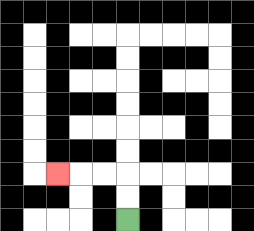{'start': '[5, 9]', 'end': '[2, 7]', 'path_directions': 'U,U,L,L,L', 'path_coordinates': '[[5, 9], [5, 8], [5, 7], [4, 7], [3, 7], [2, 7]]'}